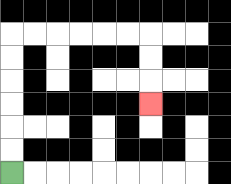{'start': '[0, 7]', 'end': '[6, 4]', 'path_directions': 'U,U,U,U,U,U,R,R,R,R,R,R,D,D,D', 'path_coordinates': '[[0, 7], [0, 6], [0, 5], [0, 4], [0, 3], [0, 2], [0, 1], [1, 1], [2, 1], [3, 1], [4, 1], [5, 1], [6, 1], [6, 2], [6, 3], [6, 4]]'}